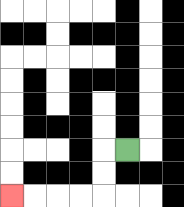{'start': '[5, 6]', 'end': '[0, 8]', 'path_directions': 'L,D,D,L,L,L,L', 'path_coordinates': '[[5, 6], [4, 6], [4, 7], [4, 8], [3, 8], [2, 8], [1, 8], [0, 8]]'}